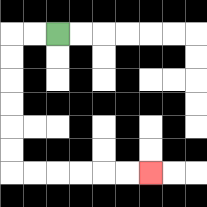{'start': '[2, 1]', 'end': '[6, 7]', 'path_directions': 'L,L,D,D,D,D,D,D,R,R,R,R,R,R', 'path_coordinates': '[[2, 1], [1, 1], [0, 1], [0, 2], [0, 3], [0, 4], [0, 5], [0, 6], [0, 7], [1, 7], [2, 7], [3, 7], [4, 7], [5, 7], [6, 7]]'}